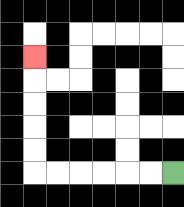{'start': '[7, 7]', 'end': '[1, 2]', 'path_directions': 'L,L,L,L,L,L,U,U,U,U,U', 'path_coordinates': '[[7, 7], [6, 7], [5, 7], [4, 7], [3, 7], [2, 7], [1, 7], [1, 6], [1, 5], [1, 4], [1, 3], [1, 2]]'}